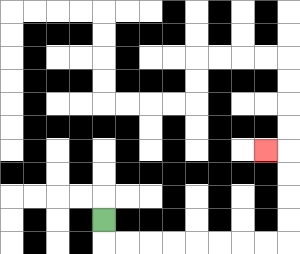{'start': '[4, 9]', 'end': '[11, 6]', 'path_directions': 'D,R,R,R,R,R,R,R,R,U,U,U,U,L', 'path_coordinates': '[[4, 9], [4, 10], [5, 10], [6, 10], [7, 10], [8, 10], [9, 10], [10, 10], [11, 10], [12, 10], [12, 9], [12, 8], [12, 7], [12, 6], [11, 6]]'}